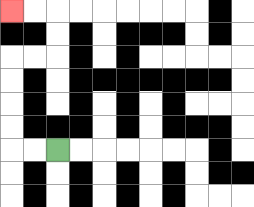{'start': '[2, 6]', 'end': '[0, 0]', 'path_directions': 'L,L,U,U,U,U,R,R,U,U,L,L', 'path_coordinates': '[[2, 6], [1, 6], [0, 6], [0, 5], [0, 4], [0, 3], [0, 2], [1, 2], [2, 2], [2, 1], [2, 0], [1, 0], [0, 0]]'}